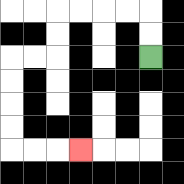{'start': '[6, 2]', 'end': '[3, 6]', 'path_directions': 'U,U,L,L,L,L,D,D,L,L,D,D,D,D,R,R,R', 'path_coordinates': '[[6, 2], [6, 1], [6, 0], [5, 0], [4, 0], [3, 0], [2, 0], [2, 1], [2, 2], [1, 2], [0, 2], [0, 3], [0, 4], [0, 5], [0, 6], [1, 6], [2, 6], [3, 6]]'}